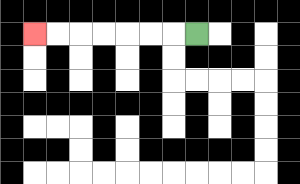{'start': '[8, 1]', 'end': '[1, 1]', 'path_directions': 'L,L,L,L,L,L,L', 'path_coordinates': '[[8, 1], [7, 1], [6, 1], [5, 1], [4, 1], [3, 1], [2, 1], [1, 1]]'}